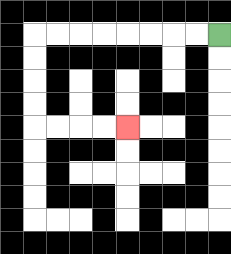{'start': '[9, 1]', 'end': '[5, 5]', 'path_directions': 'L,L,L,L,L,L,L,L,D,D,D,D,R,R,R,R', 'path_coordinates': '[[9, 1], [8, 1], [7, 1], [6, 1], [5, 1], [4, 1], [3, 1], [2, 1], [1, 1], [1, 2], [1, 3], [1, 4], [1, 5], [2, 5], [3, 5], [4, 5], [5, 5]]'}